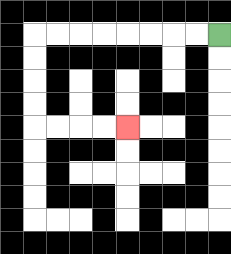{'start': '[9, 1]', 'end': '[5, 5]', 'path_directions': 'L,L,L,L,L,L,L,L,D,D,D,D,R,R,R,R', 'path_coordinates': '[[9, 1], [8, 1], [7, 1], [6, 1], [5, 1], [4, 1], [3, 1], [2, 1], [1, 1], [1, 2], [1, 3], [1, 4], [1, 5], [2, 5], [3, 5], [4, 5], [5, 5]]'}